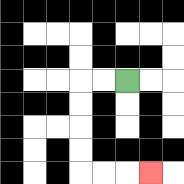{'start': '[5, 3]', 'end': '[6, 7]', 'path_directions': 'L,L,D,D,D,D,R,R,R', 'path_coordinates': '[[5, 3], [4, 3], [3, 3], [3, 4], [3, 5], [3, 6], [3, 7], [4, 7], [5, 7], [6, 7]]'}